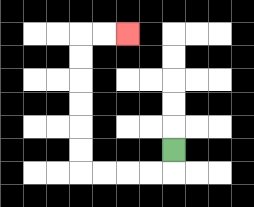{'start': '[7, 6]', 'end': '[5, 1]', 'path_directions': 'D,L,L,L,L,U,U,U,U,U,U,R,R', 'path_coordinates': '[[7, 6], [7, 7], [6, 7], [5, 7], [4, 7], [3, 7], [3, 6], [3, 5], [3, 4], [3, 3], [3, 2], [3, 1], [4, 1], [5, 1]]'}